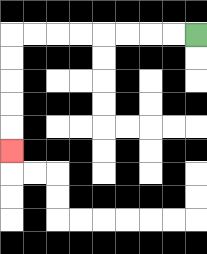{'start': '[8, 1]', 'end': '[0, 6]', 'path_directions': 'L,L,L,L,L,L,L,L,D,D,D,D,D', 'path_coordinates': '[[8, 1], [7, 1], [6, 1], [5, 1], [4, 1], [3, 1], [2, 1], [1, 1], [0, 1], [0, 2], [0, 3], [0, 4], [0, 5], [0, 6]]'}